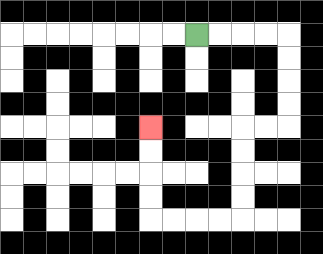{'start': '[8, 1]', 'end': '[6, 5]', 'path_directions': 'R,R,R,R,D,D,D,D,L,L,D,D,D,D,L,L,L,L,U,U,U,U', 'path_coordinates': '[[8, 1], [9, 1], [10, 1], [11, 1], [12, 1], [12, 2], [12, 3], [12, 4], [12, 5], [11, 5], [10, 5], [10, 6], [10, 7], [10, 8], [10, 9], [9, 9], [8, 9], [7, 9], [6, 9], [6, 8], [6, 7], [6, 6], [6, 5]]'}